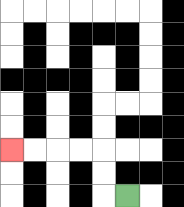{'start': '[5, 8]', 'end': '[0, 6]', 'path_directions': 'L,U,U,L,L,L,L', 'path_coordinates': '[[5, 8], [4, 8], [4, 7], [4, 6], [3, 6], [2, 6], [1, 6], [0, 6]]'}